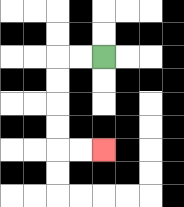{'start': '[4, 2]', 'end': '[4, 6]', 'path_directions': 'L,L,D,D,D,D,R,R', 'path_coordinates': '[[4, 2], [3, 2], [2, 2], [2, 3], [2, 4], [2, 5], [2, 6], [3, 6], [4, 6]]'}